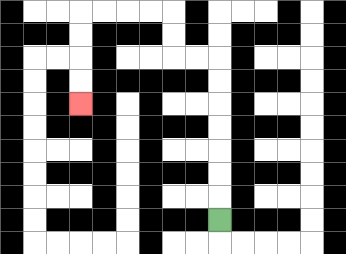{'start': '[9, 9]', 'end': '[3, 4]', 'path_directions': 'U,U,U,U,U,U,U,L,L,U,U,L,L,L,L,D,D,D,D', 'path_coordinates': '[[9, 9], [9, 8], [9, 7], [9, 6], [9, 5], [9, 4], [9, 3], [9, 2], [8, 2], [7, 2], [7, 1], [7, 0], [6, 0], [5, 0], [4, 0], [3, 0], [3, 1], [3, 2], [3, 3], [3, 4]]'}